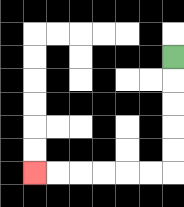{'start': '[7, 2]', 'end': '[1, 7]', 'path_directions': 'D,D,D,D,D,L,L,L,L,L,L', 'path_coordinates': '[[7, 2], [7, 3], [7, 4], [7, 5], [7, 6], [7, 7], [6, 7], [5, 7], [4, 7], [3, 7], [2, 7], [1, 7]]'}